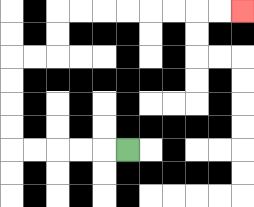{'start': '[5, 6]', 'end': '[10, 0]', 'path_directions': 'L,L,L,L,L,U,U,U,U,R,R,U,U,R,R,R,R,R,R,R,R', 'path_coordinates': '[[5, 6], [4, 6], [3, 6], [2, 6], [1, 6], [0, 6], [0, 5], [0, 4], [0, 3], [0, 2], [1, 2], [2, 2], [2, 1], [2, 0], [3, 0], [4, 0], [5, 0], [6, 0], [7, 0], [8, 0], [9, 0], [10, 0]]'}